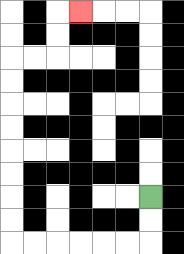{'start': '[6, 8]', 'end': '[3, 0]', 'path_directions': 'D,D,L,L,L,L,L,L,U,U,U,U,U,U,U,U,R,R,U,U,R', 'path_coordinates': '[[6, 8], [6, 9], [6, 10], [5, 10], [4, 10], [3, 10], [2, 10], [1, 10], [0, 10], [0, 9], [0, 8], [0, 7], [0, 6], [0, 5], [0, 4], [0, 3], [0, 2], [1, 2], [2, 2], [2, 1], [2, 0], [3, 0]]'}